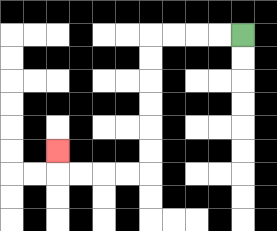{'start': '[10, 1]', 'end': '[2, 6]', 'path_directions': 'L,L,L,L,D,D,D,D,D,D,L,L,L,L,U', 'path_coordinates': '[[10, 1], [9, 1], [8, 1], [7, 1], [6, 1], [6, 2], [6, 3], [6, 4], [6, 5], [6, 6], [6, 7], [5, 7], [4, 7], [3, 7], [2, 7], [2, 6]]'}